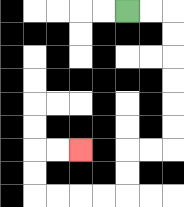{'start': '[5, 0]', 'end': '[3, 6]', 'path_directions': 'R,R,D,D,D,D,D,D,L,L,D,D,L,L,L,L,U,U,R,R', 'path_coordinates': '[[5, 0], [6, 0], [7, 0], [7, 1], [7, 2], [7, 3], [7, 4], [7, 5], [7, 6], [6, 6], [5, 6], [5, 7], [5, 8], [4, 8], [3, 8], [2, 8], [1, 8], [1, 7], [1, 6], [2, 6], [3, 6]]'}